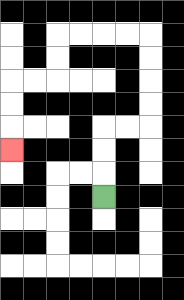{'start': '[4, 8]', 'end': '[0, 6]', 'path_directions': 'U,U,U,R,R,U,U,U,U,L,L,L,L,D,D,L,L,D,D,D', 'path_coordinates': '[[4, 8], [4, 7], [4, 6], [4, 5], [5, 5], [6, 5], [6, 4], [6, 3], [6, 2], [6, 1], [5, 1], [4, 1], [3, 1], [2, 1], [2, 2], [2, 3], [1, 3], [0, 3], [0, 4], [0, 5], [0, 6]]'}